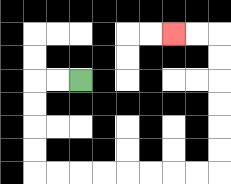{'start': '[3, 3]', 'end': '[7, 1]', 'path_directions': 'L,L,D,D,D,D,R,R,R,R,R,R,R,R,U,U,U,U,U,U,L,L', 'path_coordinates': '[[3, 3], [2, 3], [1, 3], [1, 4], [1, 5], [1, 6], [1, 7], [2, 7], [3, 7], [4, 7], [5, 7], [6, 7], [7, 7], [8, 7], [9, 7], [9, 6], [9, 5], [9, 4], [9, 3], [9, 2], [9, 1], [8, 1], [7, 1]]'}